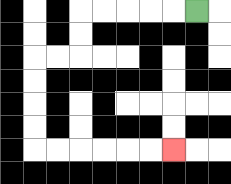{'start': '[8, 0]', 'end': '[7, 6]', 'path_directions': 'L,L,L,L,L,D,D,L,L,D,D,D,D,R,R,R,R,R,R', 'path_coordinates': '[[8, 0], [7, 0], [6, 0], [5, 0], [4, 0], [3, 0], [3, 1], [3, 2], [2, 2], [1, 2], [1, 3], [1, 4], [1, 5], [1, 6], [2, 6], [3, 6], [4, 6], [5, 6], [6, 6], [7, 6]]'}